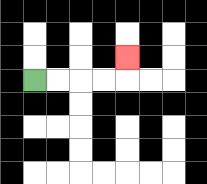{'start': '[1, 3]', 'end': '[5, 2]', 'path_directions': 'R,R,R,R,U', 'path_coordinates': '[[1, 3], [2, 3], [3, 3], [4, 3], [5, 3], [5, 2]]'}